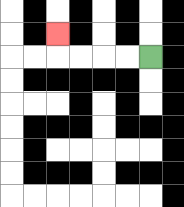{'start': '[6, 2]', 'end': '[2, 1]', 'path_directions': 'L,L,L,L,U', 'path_coordinates': '[[6, 2], [5, 2], [4, 2], [3, 2], [2, 2], [2, 1]]'}